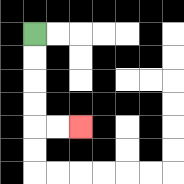{'start': '[1, 1]', 'end': '[3, 5]', 'path_directions': 'D,D,D,D,R,R', 'path_coordinates': '[[1, 1], [1, 2], [1, 3], [1, 4], [1, 5], [2, 5], [3, 5]]'}